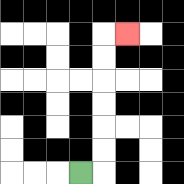{'start': '[3, 7]', 'end': '[5, 1]', 'path_directions': 'R,U,U,U,U,U,U,R', 'path_coordinates': '[[3, 7], [4, 7], [4, 6], [4, 5], [4, 4], [4, 3], [4, 2], [4, 1], [5, 1]]'}